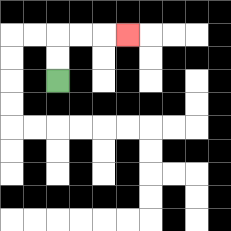{'start': '[2, 3]', 'end': '[5, 1]', 'path_directions': 'U,U,R,R,R', 'path_coordinates': '[[2, 3], [2, 2], [2, 1], [3, 1], [4, 1], [5, 1]]'}